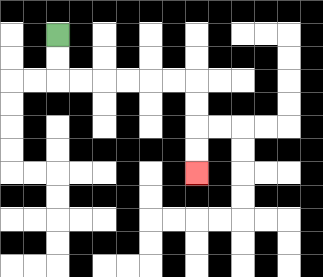{'start': '[2, 1]', 'end': '[8, 7]', 'path_directions': 'D,D,R,R,R,R,R,R,D,D,D,D', 'path_coordinates': '[[2, 1], [2, 2], [2, 3], [3, 3], [4, 3], [5, 3], [6, 3], [7, 3], [8, 3], [8, 4], [8, 5], [8, 6], [8, 7]]'}